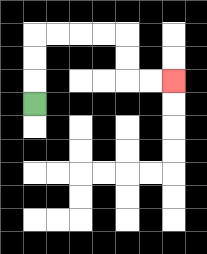{'start': '[1, 4]', 'end': '[7, 3]', 'path_directions': 'U,U,U,R,R,R,R,D,D,R,R', 'path_coordinates': '[[1, 4], [1, 3], [1, 2], [1, 1], [2, 1], [3, 1], [4, 1], [5, 1], [5, 2], [5, 3], [6, 3], [7, 3]]'}